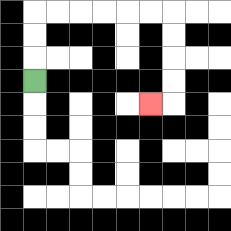{'start': '[1, 3]', 'end': '[6, 4]', 'path_directions': 'U,U,U,R,R,R,R,R,R,D,D,D,D,L', 'path_coordinates': '[[1, 3], [1, 2], [1, 1], [1, 0], [2, 0], [3, 0], [4, 0], [5, 0], [6, 0], [7, 0], [7, 1], [7, 2], [7, 3], [7, 4], [6, 4]]'}